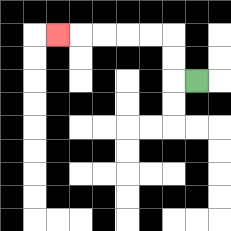{'start': '[8, 3]', 'end': '[2, 1]', 'path_directions': 'L,U,U,L,L,L,L,L', 'path_coordinates': '[[8, 3], [7, 3], [7, 2], [7, 1], [6, 1], [5, 1], [4, 1], [3, 1], [2, 1]]'}